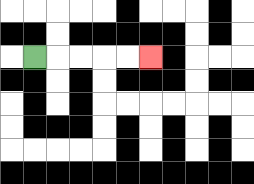{'start': '[1, 2]', 'end': '[6, 2]', 'path_directions': 'R,R,R,R,R', 'path_coordinates': '[[1, 2], [2, 2], [3, 2], [4, 2], [5, 2], [6, 2]]'}